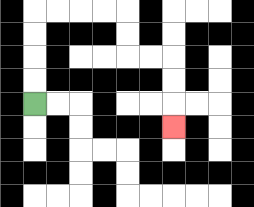{'start': '[1, 4]', 'end': '[7, 5]', 'path_directions': 'U,U,U,U,R,R,R,R,D,D,R,R,D,D,D', 'path_coordinates': '[[1, 4], [1, 3], [1, 2], [1, 1], [1, 0], [2, 0], [3, 0], [4, 0], [5, 0], [5, 1], [5, 2], [6, 2], [7, 2], [7, 3], [7, 4], [7, 5]]'}